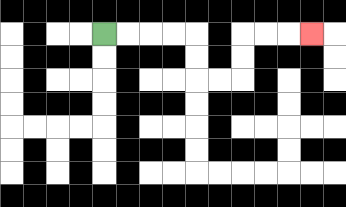{'start': '[4, 1]', 'end': '[13, 1]', 'path_directions': 'R,R,R,R,D,D,R,R,U,U,R,R,R', 'path_coordinates': '[[4, 1], [5, 1], [6, 1], [7, 1], [8, 1], [8, 2], [8, 3], [9, 3], [10, 3], [10, 2], [10, 1], [11, 1], [12, 1], [13, 1]]'}